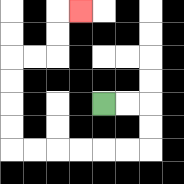{'start': '[4, 4]', 'end': '[3, 0]', 'path_directions': 'R,R,D,D,L,L,L,L,L,L,U,U,U,U,R,R,U,U,R', 'path_coordinates': '[[4, 4], [5, 4], [6, 4], [6, 5], [6, 6], [5, 6], [4, 6], [3, 6], [2, 6], [1, 6], [0, 6], [0, 5], [0, 4], [0, 3], [0, 2], [1, 2], [2, 2], [2, 1], [2, 0], [3, 0]]'}